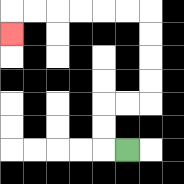{'start': '[5, 6]', 'end': '[0, 1]', 'path_directions': 'L,U,U,R,R,U,U,U,U,L,L,L,L,L,L,D', 'path_coordinates': '[[5, 6], [4, 6], [4, 5], [4, 4], [5, 4], [6, 4], [6, 3], [6, 2], [6, 1], [6, 0], [5, 0], [4, 0], [3, 0], [2, 0], [1, 0], [0, 0], [0, 1]]'}